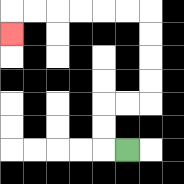{'start': '[5, 6]', 'end': '[0, 1]', 'path_directions': 'L,U,U,R,R,U,U,U,U,L,L,L,L,L,L,D', 'path_coordinates': '[[5, 6], [4, 6], [4, 5], [4, 4], [5, 4], [6, 4], [6, 3], [6, 2], [6, 1], [6, 0], [5, 0], [4, 0], [3, 0], [2, 0], [1, 0], [0, 0], [0, 1]]'}